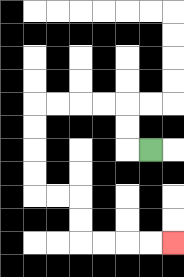{'start': '[6, 6]', 'end': '[7, 10]', 'path_directions': 'L,U,U,L,L,L,L,D,D,D,D,R,R,D,D,R,R,R,R', 'path_coordinates': '[[6, 6], [5, 6], [5, 5], [5, 4], [4, 4], [3, 4], [2, 4], [1, 4], [1, 5], [1, 6], [1, 7], [1, 8], [2, 8], [3, 8], [3, 9], [3, 10], [4, 10], [5, 10], [6, 10], [7, 10]]'}